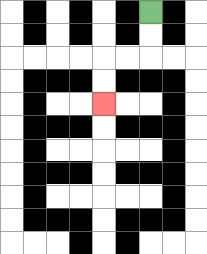{'start': '[6, 0]', 'end': '[4, 4]', 'path_directions': 'D,D,L,L,D,D', 'path_coordinates': '[[6, 0], [6, 1], [6, 2], [5, 2], [4, 2], [4, 3], [4, 4]]'}